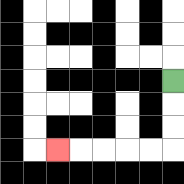{'start': '[7, 3]', 'end': '[2, 6]', 'path_directions': 'D,D,D,L,L,L,L,L', 'path_coordinates': '[[7, 3], [7, 4], [7, 5], [7, 6], [6, 6], [5, 6], [4, 6], [3, 6], [2, 6]]'}